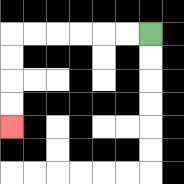{'start': '[6, 1]', 'end': '[0, 5]', 'path_directions': 'L,L,L,L,L,L,D,D,D,D', 'path_coordinates': '[[6, 1], [5, 1], [4, 1], [3, 1], [2, 1], [1, 1], [0, 1], [0, 2], [0, 3], [0, 4], [0, 5]]'}